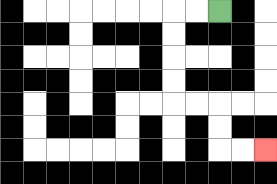{'start': '[9, 0]', 'end': '[11, 6]', 'path_directions': 'L,L,D,D,D,D,R,R,D,D,R,R', 'path_coordinates': '[[9, 0], [8, 0], [7, 0], [7, 1], [7, 2], [7, 3], [7, 4], [8, 4], [9, 4], [9, 5], [9, 6], [10, 6], [11, 6]]'}